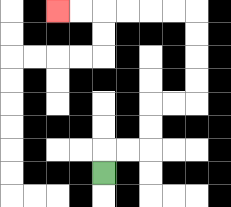{'start': '[4, 7]', 'end': '[2, 0]', 'path_directions': 'U,R,R,U,U,R,R,U,U,U,U,L,L,L,L,L,L', 'path_coordinates': '[[4, 7], [4, 6], [5, 6], [6, 6], [6, 5], [6, 4], [7, 4], [8, 4], [8, 3], [8, 2], [8, 1], [8, 0], [7, 0], [6, 0], [5, 0], [4, 0], [3, 0], [2, 0]]'}